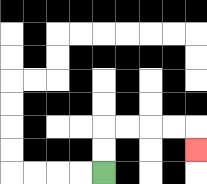{'start': '[4, 7]', 'end': '[8, 6]', 'path_directions': 'U,U,R,R,R,R,D', 'path_coordinates': '[[4, 7], [4, 6], [4, 5], [5, 5], [6, 5], [7, 5], [8, 5], [8, 6]]'}